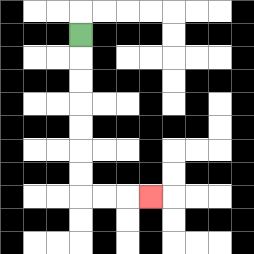{'start': '[3, 1]', 'end': '[6, 8]', 'path_directions': 'D,D,D,D,D,D,D,R,R,R', 'path_coordinates': '[[3, 1], [3, 2], [3, 3], [3, 4], [3, 5], [3, 6], [3, 7], [3, 8], [4, 8], [5, 8], [6, 8]]'}